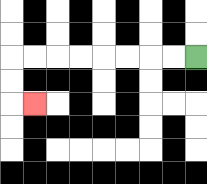{'start': '[8, 2]', 'end': '[1, 4]', 'path_directions': 'L,L,L,L,L,L,L,L,D,D,R', 'path_coordinates': '[[8, 2], [7, 2], [6, 2], [5, 2], [4, 2], [3, 2], [2, 2], [1, 2], [0, 2], [0, 3], [0, 4], [1, 4]]'}